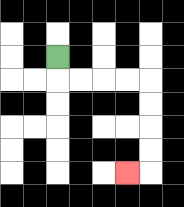{'start': '[2, 2]', 'end': '[5, 7]', 'path_directions': 'D,R,R,R,R,D,D,D,D,L', 'path_coordinates': '[[2, 2], [2, 3], [3, 3], [4, 3], [5, 3], [6, 3], [6, 4], [6, 5], [6, 6], [6, 7], [5, 7]]'}